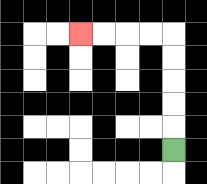{'start': '[7, 6]', 'end': '[3, 1]', 'path_directions': 'U,U,U,U,U,L,L,L,L', 'path_coordinates': '[[7, 6], [7, 5], [7, 4], [7, 3], [7, 2], [7, 1], [6, 1], [5, 1], [4, 1], [3, 1]]'}